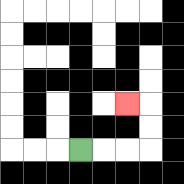{'start': '[3, 6]', 'end': '[5, 4]', 'path_directions': 'R,R,R,U,U,L', 'path_coordinates': '[[3, 6], [4, 6], [5, 6], [6, 6], [6, 5], [6, 4], [5, 4]]'}